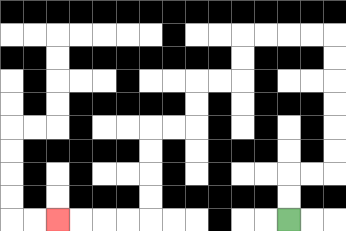{'start': '[12, 9]', 'end': '[2, 9]', 'path_directions': 'U,U,R,R,U,U,U,U,U,U,L,L,L,L,D,D,L,L,D,D,L,L,D,D,D,D,L,L,L,L', 'path_coordinates': '[[12, 9], [12, 8], [12, 7], [13, 7], [14, 7], [14, 6], [14, 5], [14, 4], [14, 3], [14, 2], [14, 1], [13, 1], [12, 1], [11, 1], [10, 1], [10, 2], [10, 3], [9, 3], [8, 3], [8, 4], [8, 5], [7, 5], [6, 5], [6, 6], [6, 7], [6, 8], [6, 9], [5, 9], [4, 9], [3, 9], [2, 9]]'}